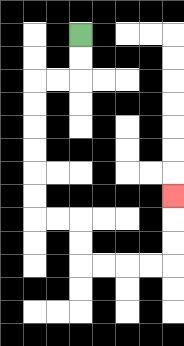{'start': '[3, 1]', 'end': '[7, 8]', 'path_directions': 'D,D,L,L,D,D,D,D,D,D,R,R,D,D,R,R,R,R,U,U,U', 'path_coordinates': '[[3, 1], [3, 2], [3, 3], [2, 3], [1, 3], [1, 4], [1, 5], [1, 6], [1, 7], [1, 8], [1, 9], [2, 9], [3, 9], [3, 10], [3, 11], [4, 11], [5, 11], [6, 11], [7, 11], [7, 10], [7, 9], [7, 8]]'}